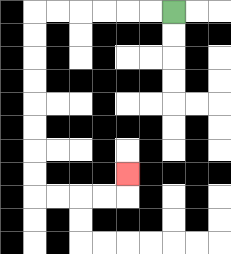{'start': '[7, 0]', 'end': '[5, 7]', 'path_directions': 'L,L,L,L,L,L,D,D,D,D,D,D,D,D,R,R,R,R,U', 'path_coordinates': '[[7, 0], [6, 0], [5, 0], [4, 0], [3, 0], [2, 0], [1, 0], [1, 1], [1, 2], [1, 3], [1, 4], [1, 5], [1, 6], [1, 7], [1, 8], [2, 8], [3, 8], [4, 8], [5, 8], [5, 7]]'}